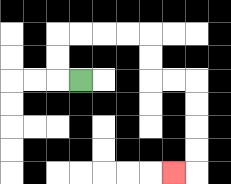{'start': '[3, 3]', 'end': '[7, 7]', 'path_directions': 'L,U,U,R,R,R,R,D,D,R,R,D,D,D,D,L', 'path_coordinates': '[[3, 3], [2, 3], [2, 2], [2, 1], [3, 1], [4, 1], [5, 1], [6, 1], [6, 2], [6, 3], [7, 3], [8, 3], [8, 4], [8, 5], [8, 6], [8, 7], [7, 7]]'}